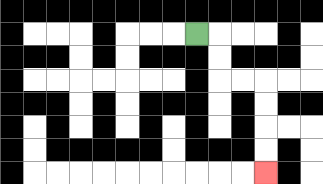{'start': '[8, 1]', 'end': '[11, 7]', 'path_directions': 'R,D,D,R,R,D,D,D,D', 'path_coordinates': '[[8, 1], [9, 1], [9, 2], [9, 3], [10, 3], [11, 3], [11, 4], [11, 5], [11, 6], [11, 7]]'}